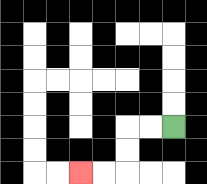{'start': '[7, 5]', 'end': '[3, 7]', 'path_directions': 'L,L,D,D,L,L', 'path_coordinates': '[[7, 5], [6, 5], [5, 5], [5, 6], [5, 7], [4, 7], [3, 7]]'}